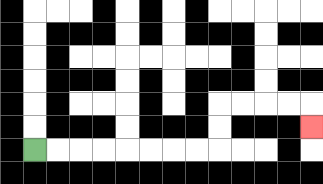{'start': '[1, 6]', 'end': '[13, 5]', 'path_directions': 'R,R,R,R,R,R,R,R,U,U,R,R,R,R,D', 'path_coordinates': '[[1, 6], [2, 6], [3, 6], [4, 6], [5, 6], [6, 6], [7, 6], [8, 6], [9, 6], [9, 5], [9, 4], [10, 4], [11, 4], [12, 4], [13, 4], [13, 5]]'}